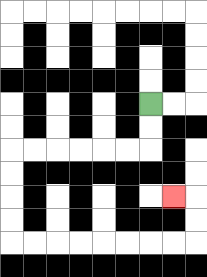{'start': '[6, 4]', 'end': '[7, 8]', 'path_directions': 'D,D,L,L,L,L,L,L,D,D,D,D,R,R,R,R,R,R,R,R,U,U,L', 'path_coordinates': '[[6, 4], [6, 5], [6, 6], [5, 6], [4, 6], [3, 6], [2, 6], [1, 6], [0, 6], [0, 7], [0, 8], [0, 9], [0, 10], [1, 10], [2, 10], [3, 10], [4, 10], [5, 10], [6, 10], [7, 10], [8, 10], [8, 9], [8, 8], [7, 8]]'}